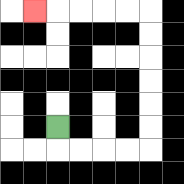{'start': '[2, 5]', 'end': '[1, 0]', 'path_directions': 'D,R,R,R,R,U,U,U,U,U,U,L,L,L,L,L', 'path_coordinates': '[[2, 5], [2, 6], [3, 6], [4, 6], [5, 6], [6, 6], [6, 5], [6, 4], [6, 3], [6, 2], [6, 1], [6, 0], [5, 0], [4, 0], [3, 0], [2, 0], [1, 0]]'}